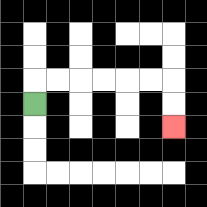{'start': '[1, 4]', 'end': '[7, 5]', 'path_directions': 'U,R,R,R,R,R,R,D,D', 'path_coordinates': '[[1, 4], [1, 3], [2, 3], [3, 3], [4, 3], [5, 3], [6, 3], [7, 3], [7, 4], [7, 5]]'}